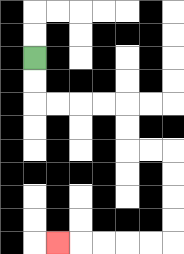{'start': '[1, 2]', 'end': '[2, 10]', 'path_directions': 'D,D,R,R,R,R,D,D,R,R,D,D,D,D,L,L,L,L,L', 'path_coordinates': '[[1, 2], [1, 3], [1, 4], [2, 4], [3, 4], [4, 4], [5, 4], [5, 5], [5, 6], [6, 6], [7, 6], [7, 7], [7, 8], [7, 9], [7, 10], [6, 10], [5, 10], [4, 10], [3, 10], [2, 10]]'}